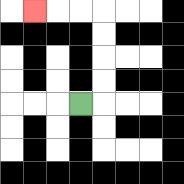{'start': '[3, 4]', 'end': '[1, 0]', 'path_directions': 'R,U,U,U,U,L,L,L', 'path_coordinates': '[[3, 4], [4, 4], [4, 3], [4, 2], [4, 1], [4, 0], [3, 0], [2, 0], [1, 0]]'}